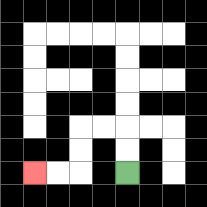{'start': '[5, 7]', 'end': '[1, 7]', 'path_directions': 'U,U,L,L,D,D,L,L', 'path_coordinates': '[[5, 7], [5, 6], [5, 5], [4, 5], [3, 5], [3, 6], [3, 7], [2, 7], [1, 7]]'}